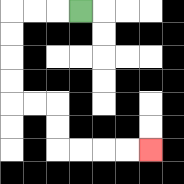{'start': '[3, 0]', 'end': '[6, 6]', 'path_directions': 'L,L,L,D,D,D,D,R,R,D,D,R,R,R,R', 'path_coordinates': '[[3, 0], [2, 0], [1, 0], [0, 0], [0, 1], [0, 2], [0, 3], [0, 4], [1, 4], [2, 4], [2, 5], [2, 6], [3, 6], [4, 6], [5, 6], [6, 6]]'}